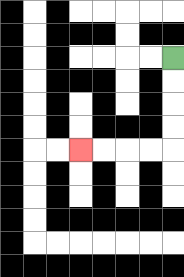{'start': '[7, 2]', 'end': '[3, 6]', 'path_directions': 'D,D,D,D,L,L,L,L', 'path_coordinates': '[[7, 2], [7, 3], [7, 4], [7, 5], [7, 6], [6, 6], [5, 6], [4, 6], [3, 6]]'}